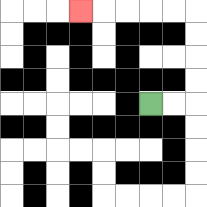{'start': '[6, 4]', 'end': '[3, 0]', 'path_directions': 'R,R,U,U,U,U,L,L,L,L,L', 'path_coordinates': '[[6, 4], [7, 4], [8, 4], [8, 3], [8, 2], [8, 1], [8, 0], [7, 0], [6, 0], [5, 0], [4, 0], [3, 0]]'}